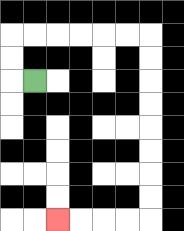{'start': '[1, 3]', 'end': '[2, 9]', 'path_directions': 'L,U,U,R,R,R,R,R,R,D,D,D,D,D,D,D,D,L,L,L,L', 'path_coordinates': '[[1, 3], [0, 3], [0, 2], [0, 1], [1, 1], [2, 1], [3, 1], [4, 1], [5, 1], [6, 1], [6, 2], [6, 3], [6, 4], [6, 5], [6, 6], [6, 7], [6, 8], [6, 9], [5, 9], [4, 9], [3, 9], [2, 9]]'}